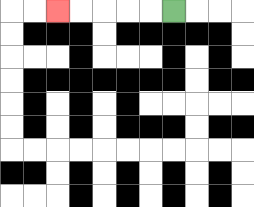{'start': '[7, 0]', 'end': '[2, 0]', 'path_directions': 'L,L,L,L,L', 'path_coordinates': '[[7, 0], [6, 0], [5, 0], [4, 0], [3, 0], [2, 0]]'}